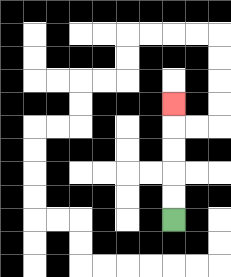{'start': '[7, 9]', 'end': '[7, 4]', 'path_directions': 'U,U,U,U,U', 'path_coordinates': '[[7, 9], [7, 8], [7, 7], [7, 6], [7, 5], [7, 4]]'}